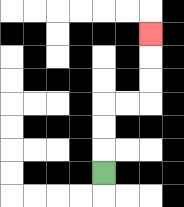{'start': '[4, 7]', 'end': '[6, 1]', 'path_directions': 'U,U,U,R,R,U,U,U', 'path_coordinates': '[[4, 7], [4, 6], [4, 5], [4, 4], [5, 4], [6, 4], [6, 3], [6, 2], [6, 1]]'}